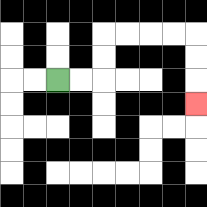{'start': '[2, 3]', 'end': '[8, 4]', 'path_directions': 'R,R,U,U,R,R,R,R,D,D,D', 'path_coordinates': '[[2, 3], [3, 3], [4, 3], [4, 2], [4, 1], [5, 1], [6, 1], [7, 1], [8, 1], [8, 2], [8, 3], [8, 4]]'}